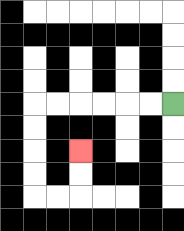{'start': '[7, 4]', 'end': '[3, 6]', 'path_directions': 'L,L,L,L,L,L,D,D,D,D,R,R,U,U', 'path_coordinates': '[[7, 4], [6, 4], [5, 4], [4, 4], [3, 4], [2, 4], [1, 4], [1, 5], [1, 6], [1, 7], [1, 8], [2, 8], [3, 8], [3, 7], [3, 6]]'}